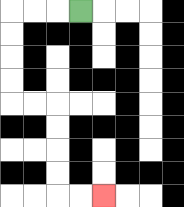{'start': '[3, 0]', 'end': '[4, 8]', 'path_directions': 'L,L,L,D,D,D,D,R,R,D,D,D,D,R,R', 'path_coordinates': '[[3, 0], [2, 0], [1, 0], [0, 0], [0, 1], [0, 2], [0, 3], [0, 4], [1, 4], [2, 4], [2, 5], [2, 6], [2, 7], [2, 8], [3, 8], [4, 8]]'}